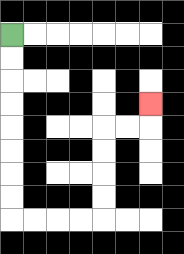{'start': '[0, 1]', 'end': '[6, 4]', 'path_directions': 'D,D,D,D,D,D,D,D,R,R,R,R,U,U,U,U,R,R,U', 'path_coordinates': '[[0, 1], [0, 2], [0, 3], [0, 4], [0, 5], [0, 6], [0, 7], [0, 8], [0, 9], [1, 9], [2, 9], [3, 9], [4, 9], [4, 8], [4, 7], [4, 6], [4, 5], [5, 5], [6, 5], [6, 4]]'}